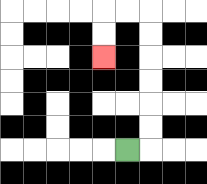{'start': '[5, 6]', 'end': '[4, 2]', 'path_directions': 'R,U,U,U,U,U,U,L,L,D,D', 'path_coordinates': '[[5, 6], [6, 6], [6, 5], [6, 4], [6, 3], [6, 2], [6, 1], [6, 0], [5, 0], [4, 0], [4, 1], [4, 2]]'}